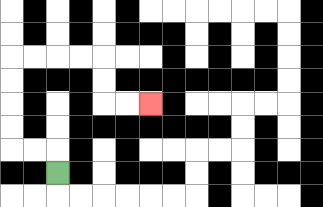{'start': '[2, 7]', 'end': '[6, 4]', 'path_directions': 'U,L,L,U,U,U,U,R,R,R,R,D,D,R,R', 'path_coordinates': '[[2, 7], [2, 6], [1, 6], [0, 6], [0, 5], [0, 4], [0, 3], [0, 2], [1, 2], [2, 2], [3, 2], [4, 2], [4, 3], [4, 4], [5, 4], [6, 4]]'}